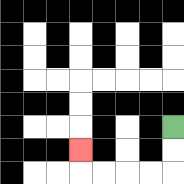{'start': '[7, 5]', 'end': '[3, 6]', 'path_directions': 'D,D,L,L,L,L,U', 'path_coordinates': '[[7, 5], [7, 6], [7, 7], [6, 7], [5, 7], [4, 7], [3, 7], [3, 6]]'}